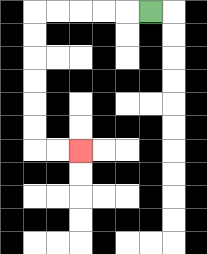{'start': '[6, 0]', 'end': '[3, 6]', 'path_directions': 'L,L,L,L,L,D,D,D,D,D,D,R,R', 'path_coordinates': '[[6, 0], [5, 0], [4, 0], [3, 0], [2, 0], [1, 0], [1, 1], [1, 2], [1, 3], [1, 4], [1, 5], [1, 6], [2, 6], [3, 6]]'}